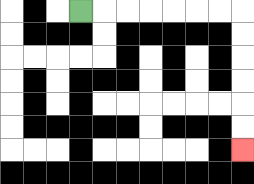{'start': '[3, 0]', 'end': '[10, 6]', 'path_directions': 'R,R,R,R,R,R,R,D,D,D,D,D,D', 'path_coordinates': '[[3, 0], [4, 0], [5, 0], [6, 0], [7, 0], [8, 0], [9, 0], [10, 0], [10, 1], [10, 2], [10, 3], [10, 4], [10, 5], [10, 6]]'}